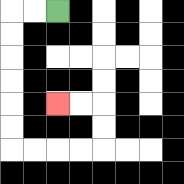{'start': '[2, 0]', 'end': '[2, 4]', 'path_directions': 'L,L,D,D,D,D,D,D,R,R,R,R,U,U,L,L', 'path_coordinates': '[[2, 0], [1, 0], [0, 0], [0, 1], [0, 2], [0, 3], [0, 4], [0, 5], [0, 6], [1, 6], [2, 6], [3, 6], [4, 6], [4, 5], [4, 4], [3, 4], [2, 4]]'}